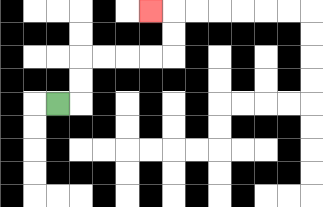{'start': '[2, 4]', 'end': '[6, 0]', 'path_directions': 'R,U,U,R,R,R,R,U,U,L', 'path_coordinates': '[[2, 4], [3, 4], [3, 3], [3, 2], [4, 2], [5, 2], [6, 2], [7, 2], [7, 1], [7, 0], [6, 0]]'}